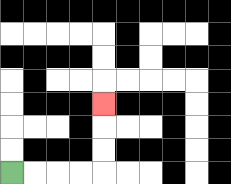{'start': '[0, 7]', 'end': '[4, 4]', 'path_directions': 'R,R,R,R,U,U,U', 'path_coordinates': '[[0, 7], [1, 7], [2, 7], [3, 7], [4, 7], [4, 6], [4, 5], [4, 4]]'}